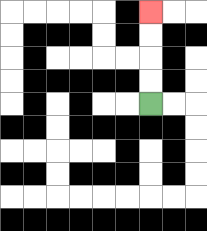{'start': '[6, 4]', 'end': '[6, 0]', 'path_directions': 'U,U,U,U', 'path_coordinates': '[[6, 4], [6, 3], [6, 2], [6, 1], [6, 0]]'}